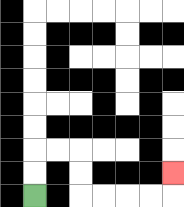{'start': '[1, 8]', 'end': '[7, 7]', 'path_directions': 'U,U,R,R,D,D,R,R,R,R,U', 'path_coordinates': '[[1, 8], [1, 7], [1, 6], [2, 6], [3, 6], [3, 7], [3, 8], [4, 8], [5, 8], [6, 8], [7, 8], [7, 7]]'}